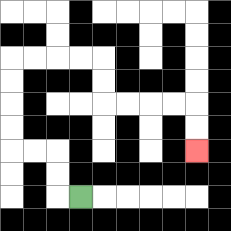{'start': '[3, 8]', 'end': '[8, 6]', 'path_directions': 'L,U,U,L,L,U,U,U,U,R,R,R,R,D,D,R,R,R,R,D,D', 'path_coordinates': '[[3, 8], [2, 8], [2, 7], [2, 6], [1, 6], [0, 6], [0, 5], [0, 4], [0, 3], [0, 2], [1, 2], [2, 2], [3, 2], [4, 2], [4, 3], [4, 4], [5, 4], [6, 4], [7, 4], [8, 4], [8, 5], [8, 6]]'}